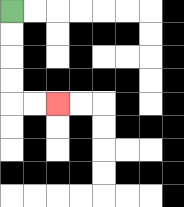{'start': '[0, 0]', 'end': '[2, 4]', 'path_directions': 'D,D,D,D,R,R', 'path_coordinates': '[[0, 0], [0, 1], [0, 2], [0, 3], [0, 4], [1, 4], [2, 4]]'}